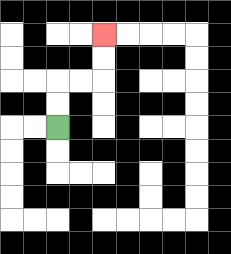{'start': '[2, 5]', 'end': '[4, 1]', 'path_directions': 'U,U,R,R,U,U', 'path_coordinates': '[[2, 5], [2, 4], [2, 3], [3, 3], [4, 3], [4, 2], [4, 1]]'}